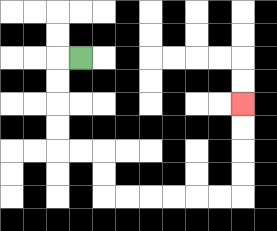{'start': '[3, 2]', 'end': '[10, 4]', 'path_directions': 'L,D,D,D,D,R,R,D,D,R,R,R,R,R,R,U,U,U,U', 'path_coordinates': '[[3, 2], [2, 2], [2, 3], [2, 4], [2, 5], [2, 6], [3, 6], [4, 6], [4, 7], [4, 8], [5, 8], [6, 8], [7, 8], [8, 8], [9, 8], [10, 8], [10, 7], [10, 6], [10, 5], [10, 4]]'}